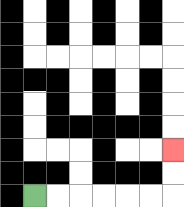{'start': '[1, 8]', 'end': '[7, 6]', 'path_directions': 'R,R,R,R,R,R,U,U', 'path_coordinates': '[[1, 8], [2, 8], [3, 8], [4, 8], [5, 8], [6, 8], [7, 8], [7, 7], [7, 6]]'}